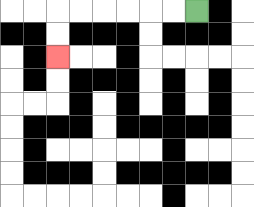{'start': '[8, 0]', 'end': '[2, 2]', 'path_directions': 'L,L,L,L,L,L,D,D', 'path_coordinates': '[[8, 0], [7, 0], [6, 0], [5, 0], [4, 0], [3, 0], [2, 0], [2, 1], [2, 2]]'}